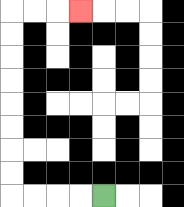{'start': '[4, 8]', 'end': '[3, 0]', 'path_directions': 'L,L,L,L,U,U,U,U,U,U,U,U,R,R,R', 'path_coordinates': '[[4, 8], [3, 8], [2, 8], [1, 8], [0, 8], [0, 7], [0, 6], [0, 5], [0, 4], [0, 3], [0, 2], [0, 1], [0, 0], [1, 0], [2, 0], [3, 0]]'}